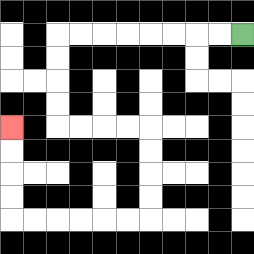{'start': '[10, 1]', 'end': '[0, 5]', 'path_directions': 'L,L,L,L,L,L,L,L,D,D,D,D,R,R,R,R,D,D,D,D,L,L,L,L,L,L,U,U,U,U', 'path_coordinates': '[[10, 1], [9, 1], [8, 1], [7, 1], [6, 1], [5, 1], [4, 1], [3, 1], [2, 1], [2, 2], [2, 3], [2, 4], [2, 5], [3, 5], [4, 5], [5, 5], [6, 5], [6, 6], [6, 7], [6, 8], [6, 9], [5, 9], [4, 9], [3, 9], [2, 9], [1, 9], [0, 9], [0, 8], [0, 7], [0, 6], [0, 5]]'}